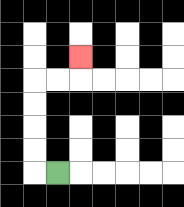{'start': '[2, 7]', 'end': '[3, 2]', 'path_directions': 'L,U,U,U,U,R,R,U', 'path_coordinates': '[[2, 7], [1, 7], [1, 6], [1, 5], [1, 4], [1, 3], [2, 3], [3, 3], [3, 2]]'}